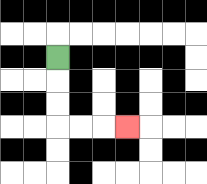{'start': '[2, 2]', 'end': '[5, 5]', 'path_directions': 'D,D,D,R,R,R', 'path_coordinates': '[[2, 2], [2, 3], [2, 4], [2, 5], [3, 5], [4, 5], [5, 5]]'}